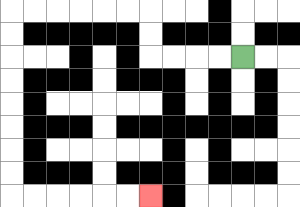{'start': '[10, 2]', 'end': '[6, 8]', 'path_directions': 'L,L,L,L,U,U,L,L,L,L,L,L,D,D,D,D,D,D,D,D,R,R,R,R,R,R', 'path_coordinates': '[[10, 2], [9, 2], [8, 2], [7, 2], [6, 2], [6, 1], [6, 0], [5, 0], [4, 0], [3, 0], [2, 0], [1, 0], [0, 0], [0, 1], [0, 2], [0, 3], [0, 4], [0, 5], [0, 6], [0, 7], [0, 8], [1, 8], [2, 8], [3, 8], [4, 8], [5, 8], [6, 8]]'}